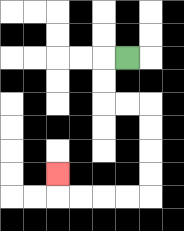{'start': '[5, 2]', 'end': '[2, 7]', 'path_directions': 'L,D,D,R,R,D,D,D,D,L,L,L,L,U', 'path_coordinates': '[[5, 2], [4, 2], [4, 3], [4, 4], [5, 4], [6, 4], [6, 5], [6, 6], [6, 7], [6, 8], [5, 8], [4, 8], [3, 8], [2, 8], [2, 7]]'}